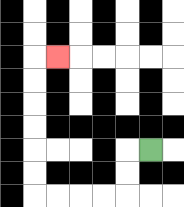{'start': '[6, 6]', 'end': '[2, 2]', 'path_directions': 'L,D,D,L,L,L,L,U,U,U,U,U,U,R', 'path_coordinates': '[[6, 6], [5, 6], [5, 7], [5, 8], [4, 8], [3, 8], [2, 8], [1, 8], [1, 7], [1, 6], [1, 5], [1, 4], [1, 3], [1, 2], [2, 2]]'}